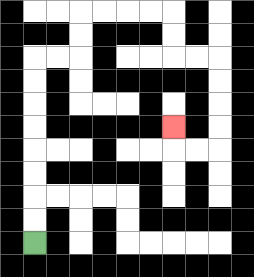{'start': '[1, 10]', 'end': '[7, 5]', 'path_directions': 'U,U,U,U,U,U,U,U,R,R,U,U,R,R,R,R,D,D,R,R,D,D,D,D,L,L,U', 'path_coordinates': '[[1, 10], [1, 9], [1, 8], [1, 7], [1, 6], [1, 5], [1, 4], [1, 3], [1, 2], [2, 2], [3, 2], [3, 1], [3, 0], [4, 0], [5, 0], [6, 0], [7, 0], [7, 1], [7, 2], [8, 2], [9, 2], [9, 3], [9, 4], [9, 5], [9, 6], [8, 6], [7, 6], [7, 5]]'}